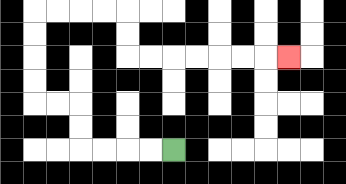{'start': '[7, 6]', 'end': '[12, 2]', 'path_directions': 'L,L,L,L,U,U,L,L,U,U,U,U,R,R,R,R,D,D,R,R,R,R,R,R,R', 'path_coordinates': '[[7, 6], [6, 6], [5, 6], [4, 6], [3, 6], [3, 5], [3, 4], [2, 4], [1, 4], [1, 3], [1, 2], [1, 1], [1, 0], [2, 0], [3, 0], [4, 0], [5, 0], [5, 1], [5, 2], [6, 2], [7, 2], [8, 2], [9, 2], [10, 2], [11, 2], [12, 2]]'}